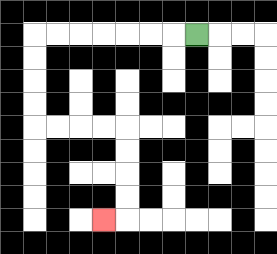{'start': '[8, 1]', 'end': '[4, 9]', 'path_directions': 'L,L,L,L,L,L,L,D,D,D,D,R,R,R,R,D,D,D,D,L', 'path_coordinates': '[[8, 1], [7, 1], [6, 1], [5, 1], [4, 1], [3, 1], [2, 1], [1, 1], [1, 2], [1, 3], [1, 4], [1, 5], [2, 5], [3, 5], [4, 5], [5, 5], [5, 6], [5, 7], [5, 8], [5, 9], [4, 9]]'}